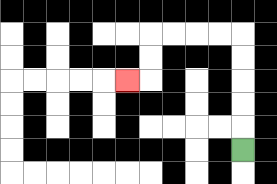{'start': '[10, 6]', 'end': '[5, 3]', 'path_directions': 'U,U,U,U,U,L,L,L,L,D,D,L', 'path_coordinates': '[[10, 6], [10, 5], [10, 4], [10, 3], [10, 2], [10, 1], [9, 1], [8, 1], [7, 1], [6, 1], [6, 2], [6, 3], [5, 3]]'}